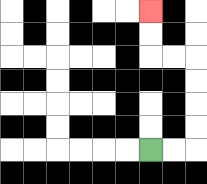{'start': '[6, 6]', 'end': '[6, 0]', 'path_directions': 'R,R,U,U,U,U,L,L,U,U', 'path_coordinates': '[[6, 6], [7, 6], [8, 6], [8, 5], [8, 4], [8, 3], [8, 2], [7, 2], [6, 2], [6, 1], [6, 0]]'}